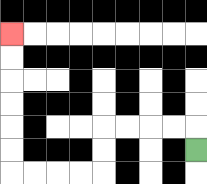{'start': '[8, 6]', 'end': '[0, 1]', 'path_directions': 'U,L,L,L,L,D,D,L,L,L,L,U,U,U,U,U,U', 'path_coordinates': '[[8, 6], [8, 5], [7, 5], [6, 5], [5, 5], [4, 5], [4, 6], [4, 7], [3, 7], [2, 7], [1, 7], [0, 7], [0, 6], [0, 5], [0, 4], [0, 3], [0, 2], [0, 1]]'}